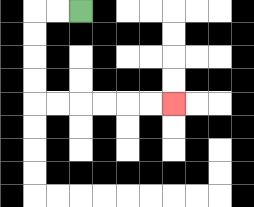{'start': '[3, 0]', 'end': '[7, 4]', 'path_directions': 'L,L,D,D,D,D,R,R,R,R,R,R', 'path_coordinates': '[[3, 0], [2, 0], [1, 0], [1, 1], [1, 2], [1, 3], [1, 4], [2, 4], [3, 4], [4, 4], [5, 4], [6, 4], [7, 4]]'}